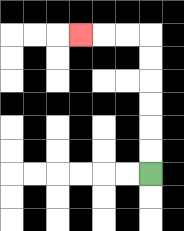{'start': '[6, 7]', 'end': '[3, 1]', 'path_directions': 'U,U,U,U,U,U,L,L,L', 'path_coordinates': '[[6, 7], [6, 6], [6, 5], [6, 4], [6, 3], [6, 2], [6, 1], [5, 1], [4, 1], [3, 1]]'}